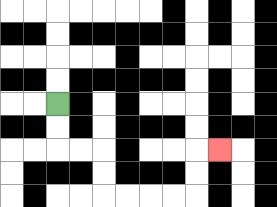{'start': '[2, 4]', 'end': '[9, 6]', 'path_directions': 'D,D,R,R,D,D,R,R,R,R,U,U,R', 'path_coordinates': '[[2, 4], [2, 5], [2, 6], [3, 6], [4, 6], [4, 7], [4, 8], [5, 8], [6, 8], [7, 8], [8, 8], [8, 7], [8, 6], [9, 6]]'}